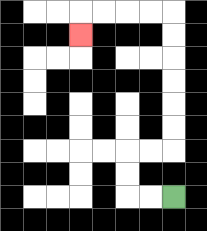{'start': '[7, 8]', 'end': '[3, 1]', 'path_directions': 'L,L,U,U,R,R,U,U,U,U,U,U,L,L,L,L,D', 'path_coordinates': '[[7, 8], [6, 8], [5, 8], [5, 7], [5, 6], [6, 6], [7, 6], [7, 5], [7, 4], [7, 3], [7, 2], [7, 1], [7, 0], [6, 0], [5, 0], [4, 0], [3, 0], [3, 1]]'}